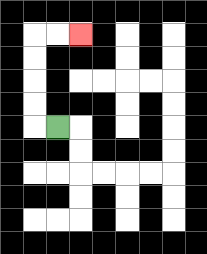{'start': '[2, 5]', 'end': '[3, 1]', 'path_directions': 'L,U,U,U,U,R,R', 'path_coordinates': '[[2, 5], [1, 5], [1, 4], [1, 3], [1, 2], [1, 1], [2, 1], [3, 1]]'}